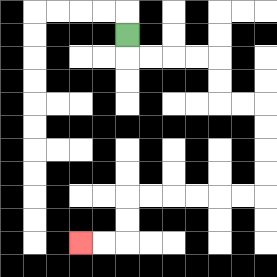{'start': '[5, 1]', 'end': '[3, 10]', 'path_directions': 'D,R,R,R,R,D,D,R,R,D,D,D,D,L,L,L,L,L,L,D,D,L,L', 'path_coordinates': '[[5, 1], [5, 2], [6, 2], [7, 2], [8, 2], [9, 2], [9, 3], [9, 4], [10, 4], [11, 4], [11, 5], [11, 6], [11, 7], [11, 8], [10, 8], [9, 8], [8, 8], [7, 8], [6, 8], [5, 8], [5, 9], [5, 10], [4, 10], [3, 10]]'}